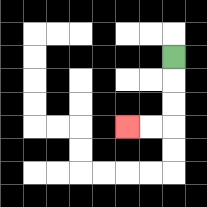{'start': '[7, 2]', 'end': '[5, 5]', 'path_directions': 'D,D,D,L,L', 'path_coordinates': '[[7, 2], [7, 3], [7, 4], [7, 5], [6, 5], [5, 5]]'}